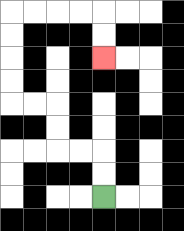{'start': '[4, 8]', 'end': '[4, 2]', 'path_directions': 'U,U,L,L,U,U,L,L,U,U,U,U,R,R,R,R,D,D', 'path_coordinates': '[[4, 8], [4, 7], [4, 6], [3, 6], [2, 6], [2, 5], [2, 4], [1, 4], [0, 4], [0, 3], [0, 2], [0, 1], [0, 0], [1, 0], [2, 0], [3, 0], [4, 0], [4, 1], [4, 2]]'}